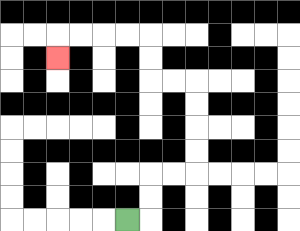{'start': '[5, 9]', 'end': '[2, 2]', 'path_directions': 'R,U,U,R,R,U,U,U,U,L,L,U,U,L,L,L,L,D', 'path_coordinates': '[[5, 9], [6, 9], [6, 8], [6, 7], [7, 7], [8, 7], [8, 6], [8, 5], [8, 4], [8, 3], [7, 3], [6, 3], [6, 2], [6, 1], [5, 1], [4, 1], [3, 1], [2, 1], [2, 2]]'}